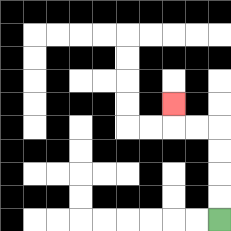{'start': '[9, 9]', 'end': '[7, 4]', 'path_directions': 'U,U,U,U,L,L,U', 'path_coordinates': '[[9, 9], [9, 8], [9, 7], [9, 6], [9, 5], [8, 5], [7, 5], [7, 4]]'}